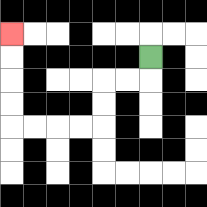{'start': '[6, 2]', 'end': '[0, 1]', 'path_directions': 'D,L,L,D,D,L,L,L,L,U,U,U,U', 'path_coordinates': '[[6, 2], [6, 3], [5, 3], [4, 3], [4, 4], [4, 5], [3, 5], [2, 5], [1, 5], [0, 5], [0, 4], [0, 3], [0, 2], [0, 1]]'}